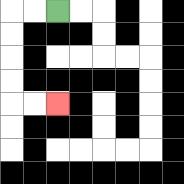{'start': '[2, 0]', 'end': '[2, 4]', 'path_directions': 'L,L,D,D,D,D,R,R', 'path_coordinates': '[[2, 0], [1, 0], [0, 0], [0, 1], [0, 2], [0, 3], [0, 4], [1, 4], [2, 4]]'}